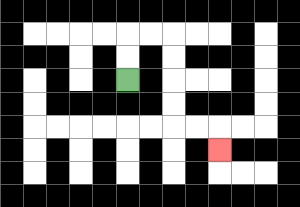{'start': '[5, 3]', 'end': '[9, 6]', 'path_directions': 'U,U,R,R,D,D,D,D,R,R,D', 'path_coordinates': '[[5, 3], [5, 2], [5, 1], [6, 1], [7, 1], [7, 2], [7, 3], [7, 4], [7, 5], [8, 5], [9, 5], [9, 6]]'}